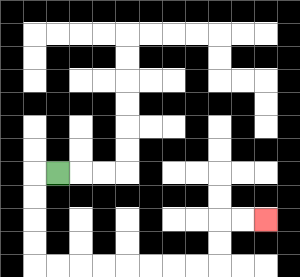{'start': '[2, 7]', 'end': '[11, 9]', 'path_directions': 'L,D,D,D,D,R,R,R,R,R,R,R,R,U,U,R,R', 'path_coordinates': '[[2, 7], [1, 7], [1, 8], [1, 9], [1, 10], [1, 11], [2, 11], [3, 11], [4, 11], [5, 11], [6, 11], [7, 11], [8, 11], [9, 11], [9, 10], [9, 9], [10, 9], [11, 9]]'}